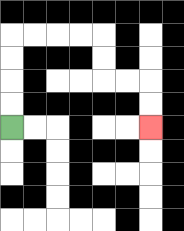{'start': '[0, 5]', 'end': '[6, 5]', 'path_directions': 'U,U,U,U,R,R,R,R,D,D,R,R,D,D', 'path_coordinates': '[[0, 5], [0, 4], [0, 3], [0, 2], [0, 1], [1, 1], [2, 1], [3, 1], [4, 1], [4, 2], [4, 3], [5, 3], [6, 3], [6, 4], [6, 5]]'}